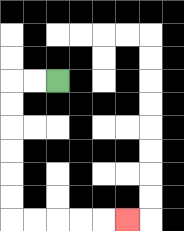{'start': '[2, 3]', 'end': '[5, 9]', 'path_directions': 'L,L,D,D,D,D,D,D,R,R,R,R,R', 'path_coordinates': '[[2, 3], [1, 3], [0, 3], [0, 4], [0, 5], [0, 6], [0, 7], [0, 8], [0, 9], [1, 9], [2, 9], [3, 9], [4, 9], [5, 9]]'}